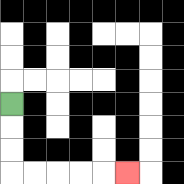{'start': '[0, 4]', 'end': '[5, 7]', 'path_directions': 'D,D,D,R,R,R,R,R', 'path_coordinates': '[[0, 4], [0, 5], [0, 6], [0, 7], [1, 7], [2, 7], [3, 7], [4, 7], [5, 7]]'}